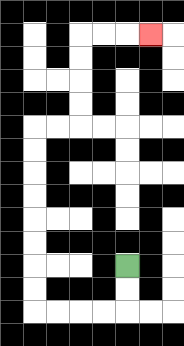{'start': '[5, 11]', 'end': '[6, 1]', 'path_directions': 'D,D,L,L,L,L,U,U,U,U,U,U,U,U,R,R,U,U,U,U,R,R,R', 'path_coordinates': '[[5, 11], [5, 12], [5, 13], [4, 13], [3, 13], [2, 13], [1, 13], [1, 12], [1, 11], [1, 10], [1, 9], [1, 8], [1, 7], [1, 6], [1, 5], [2, 5], [3, 5], [3, 4], [3, 3], [3, 2], [3, 1], [4, 1], [5, 1], [6, 1]]'}